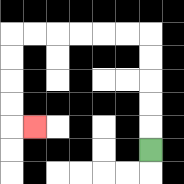{'start': '[6, 6]', 'end': '[1, 5]', 'path_directions': 'U,U,U,U,U,L,L,L,L,L,L,D,D,D,D,R', 'path_coordinates': '[[6, 6], [6, 5], [6, 4], [6, 3], [6, 2], [6, 1], [5, 1], [4, 1], [3, 1], [2, 1], [1, 1], [0, 1], [0, 2], [0, 3], [0, 4], [0, 5], [1, 5]]'}